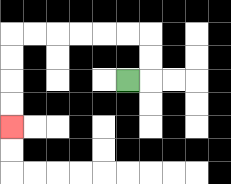{'start': '[5, 3]', 'end': '[0, 5]', 'path_directions': 'R,U,U,L,L,L,L,L,L,D,D,D,D', 'path_coordinates': '[[5, 3], [6, 3], [6, 2], [6, 1], [5, 1], [4, 1], [3, 1], [2, 1], [1, 1], [0, 1], [0, 2], [0, 3], [0, 4], [0, 5]]'}